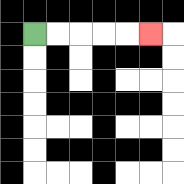{'start': '[1, 1]', 'end': '[6, 1]', 'path_directions': 'R,R,R,R,R', 'path_coordinates': '[[1, 1], [2, 1], [3, 1], [4, 1], [5, 1], [6, 1]]'}